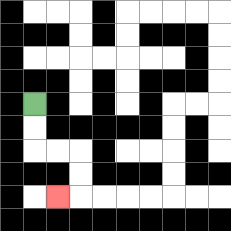{'start': '[1, 4]', 'end': '[2, 8]', 'path_directions': 'D,D,R,R,D,D,L', 'path_coordinates': '[[1, 4], [1, 5], [1, 6], [2, 6], [3, 6], [3, 7], [3, 8], [2, 8]]'}